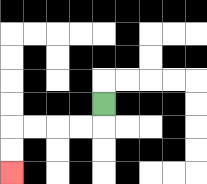{'start': '[4, 4]', 'end': '[0, 7]', 'path_directions': 'D,L,L,L,L,D,D', 'path_coordinates': '[[4, 4], [4, 5], [3, 5], [2, 5], [1, 5], [0, 5], [0, 6], [0, 7]]'}